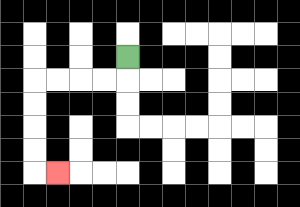{'start': '[5, 2]', 'end': '[2, 7]', 'path_directions': 'D,L,L,L,L,D,D,D,D,R', 'path_coordinates': '[[5, 2], [5, 3], [4, 3], [3, 3], [2, 3], [1, 3], [1, 4], [1, 5], [1, 6], [1, 7], [2, 7]]'}